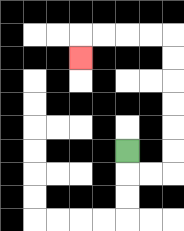{'start': '[5, 6]', 'end': '[3, 2]', 'path_directions': 'D,R,R,U,U,U,U,U,U,L,L,L,L,D', 'path_coordinates': '[[5, 6], [5, 7], [6, 7], [7, 7], [7, 6], [7, 5], [7, 4], [7, 3], [7, 2], [7, 1], [6, 1], [5, 1], [4, 1], [3, 1], [3, 2]]'}